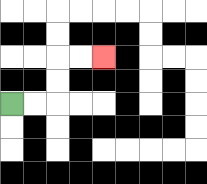{'start': '[0, 4]', 'end': '[4, 2]', 'path_directions': 'R,R,U,U,R,R', 'path_coordinates': '[[0, 4], [1, 4], [2, 4], [2, 3], [2, 2], [3, 2], [4, 2]]'}